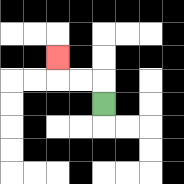{'start': '[4, 4]', 'end': '[2, 2]', 'path_directions': 'U,L,L,U', 'path_coordinates': '[[4, 4], [4, 3], [3, 3], [2, 3], [2, 2]]'}